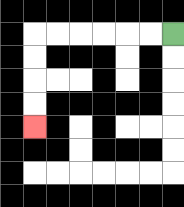{'start': '[7, 1]', 'end': '[1, 5]', 'path_directions': 'L,L,L,L,L,L,D,D,D,D', 'path_coordinates': '[[7, 1], [6, 1], [5, 1], [4, 1], [3, 1], [2, 1], [1, 1], [1, 2], [1, 3], [1, 4], [1, 5]]'}